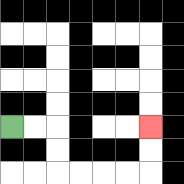{'start': '[0, 5]', 'end': '[6, 5]', 'path_directions': 'R,R,D,D,R,R,R,R,U,U', 'path_coordinates': '[[0, 5], [1, 5], [2, 5], [2, 6], [2, 7], [3, 7], [4, 7], [5, 7], [6, 7], [6, 6], [6, 5]]'}